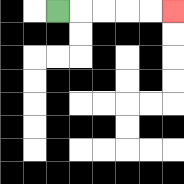{'start': '[2, 0]', 'end': '[7, 0]', 'path_directions': 'R,R,R,R,R', 'path_coordinates': '[[2, 0], [3, 0], [4, 0], [5, 0], [6, 0], [7, 0]]'}